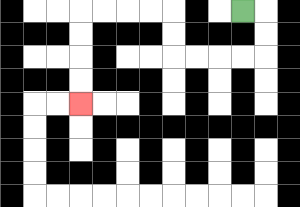{'start': '[10, 0]', 'end': '[3, 4]', 'path_directions': 'R,D,D,L,L,L,L,U,U,L,L,L,L,D,D,D,D', 'path_coordinates': '[[10, 0], [11, 0], [11, 1], [11, 2], [10, 2], [9, 2], [8, 2], [7, 2], [7, 1], [7, 0], [6, 0], [5, 0], [4, 0], [3, 0], [3, 1], [3, 2], [3, 3], [3, 4]]'}